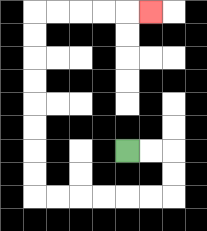{'start': '[5, 6]', 'end': '[6, 0]', 'path_directions': 'R,R,D,D,L,L,L,L,L,L,U,U,U,U,U,U,U,U,R,R,R,R,R', 'path_coordinates': '[[5, 6], [6, 6], [7, 6], [7, 7], [7, 8], [6, 8], [5, 8], [4, 8], [3, 8], [2, 8], [1, 8], [1, 7], [1, 6], [1, 5], [1, 4], [1, 3], [1, 2], [1, 1], [1, 0], [2, 0], [3, 0], [4, 0], [5, 0], [6, 0]]'}